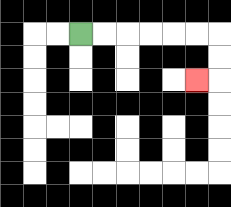{'start': '[3, 1]', 'end': '[8, 3]', 'path_directions': 'R,R,R,R,R,R,D,D,L', 'path_coordinates': '[[3, 1], [4, 1], [5, 1], [6, 1], [7, 1], [8, 1], [9, 1], [9, 2], [9, 3], [8, 3]]'}